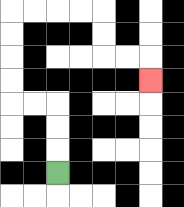{'start': '[2, 7]', 'end': '[6, 3]', 'path_directions': 'U,U,U,L,L,U,U,U,U,R,R,R,R,D,D,R,R,D', 'path_coordinates': '[[2, 7], [2, 6], [2, 5], [2, 4], [1, 4], [0, 4], [0, 3], [0, 2], [0, 1], [0, 0], [1, 0], [2, 0], [3, 0], [4, 0], [4, 1], [4, 2], [5, 2], [6, 2], [6, 3]]'}